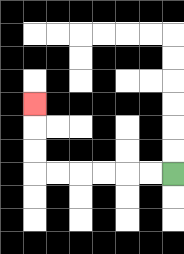{'start': '[7, 7]', 'end': '[1, 4]', 'path_directions': 'L,L,L,L,L,L,U,U,U', 'path_coordinates': '[[7, 7], [6, 7], [5, 7], [4, 7], [3, 7], [2, 7], [1, 7], [1, 6], [1, 5], [1, 4]]'}